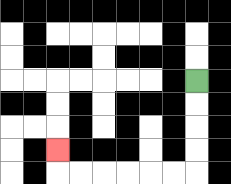{'start': '[8, 3]', 'end': '[2, 6]', 'path_directions': 'D,D,D,D,L,L,L,L,L,L,U', 'path_coordinates': '[[8, 3], [8, 4], [8, 5], [8, 6], [8, 7], [7, 7], [6, 7], [5, 7], [4, 7], [3, 7], [2, 7], [2, 6]]'}